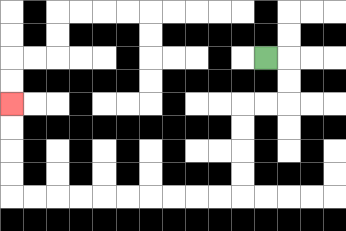{'start': '[11, 2]', 'end': '[0, 4]', 'path_directions': 'R,D,D,L,L,D,D,D,D,L,L,L,L,L,L,L,L,L,L,U,U,U,U', 'path_coordinates': '[[11, 2], [12, 2], [12, 3], [12, 4], [11, 4], [10, 4], [10, 5], [10, 6], [10, 7], [10, 8], [9, 8], [8, 8], [7, 8], [6, 8], [5, 8], [4, 8], [3, 8], [2, 8], [1, 8], [0, 8], [0, 7], [0, 6], [0, 5], [0, 4]]'}